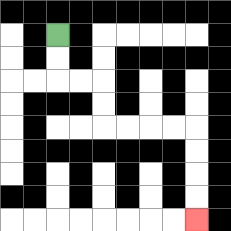{'start': '[2, 1]', 'end': '[8, 9]', 'path_directions': 'D,D,R,R,D,D,R,R,R,R,D,D,D,D', 'path_coordinates': '[[2, 1], [2, 2], [2, 3], [3, 3], [4, 3], [4, 4], [4, 5], [5, 5], [6, 5], [7, 5], [8, 5], [8, 6], [8, 7], [8, 8], [8, 9]]'}